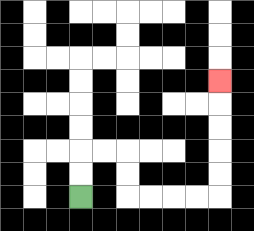{'start': '[3, 8]', 'end': '[9, 3]', 'path_directions': 'U,U,R,R,D,D,R,R,R,R,U,U,U,U,U', 'path_coordinates': '[[3, 8], [3, 7], [3, 6], [4, 6], [5, 6], [5, 7], [5, 8], [6, 8], [7, 8], [8, 8], [9, 8], [9, 7], [9, 6], [9, 5], [9, 4], [9, 3]]'}